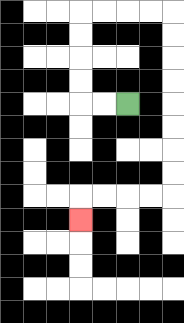{'start': '[5, 4]', 'end': '[3, 9]', 'path_directions': 'L,L,U,U,U,U,R,R,R,R,D,D,D,D,D,D,D,D,L,L,L,L,D', 'path_coordinates': '[[5, 4], [4, 4], [3, 4], [3, 3], [3, 2], [3, 1], [3, 0], [4, 0], [5, 0], [6, 0], [7, 0], [7, 1], [7, 2], [7, 3], [7, 4], [7, 5], [7, 6], [7, 7], [7, 8], [6, 8], [5, 8], [4, 8], [3, 8], [3, 9]]'}